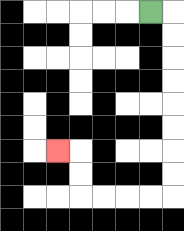{'start': '[6, 0]', 'end': '[2, 6]', 'path_directions': 'R,D,D,D,D,D,D,D,D,L,L,L,L,U,U,L', 'path_coordinates': '[[6, 0], [7, 0], [7, 1], [7, 2], [7, 3], [7, 4], [7, 5], [7, 6], [7, 7], [7, 8], [6, 8], [5, 8], [4, 8], [3, 8], [3, 7], [3, 6], [2, 6]]'}